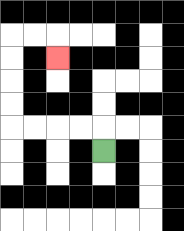{'start': '[4, 6]', 'end': '[2, 2]', 'path_directions': 'U,L,L,L,L,U,U,U,U,R,R,D', 'path_coordinates': '[[4, 6], [4, 5], [3, 5], [2, 5], [1, 5], [0, 5], [0, 4], [0, 3], [0, 2], [0, 1], [1, 1], [2, 1], [2, 2]]'}